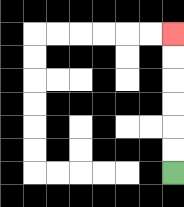{'start': '[7, 7]', 'end': '[7, 1]', 'path_directions': 'U,U,U,U,U,U', 'path_coordinates': '[[7, 7], [7, 6], [7, 5], [7, 4], [7, 3], [7, 2], [7, 1]]'}